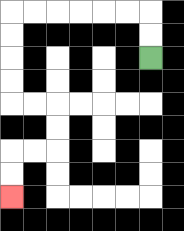{'start': '[6, 2]', 'end': '[0, 8]', 'path_directions': 'U,U,L,L,L,L,L,L,D,D,D,D,R,R,D,D,L,L,D,D', 'path_coordinates': '[[6, 2], [6, 1], [6, 0], [5, 0], [4, 0], [3, 0], [2, 0], [1, 0], [0, 0], [0, 1], [0, 2], [0, 3], [0, 4], [1, 4], [2, 4], [2, 5], [2, 6], [1, 6], [0, 6], [0, 7], [0, 8]]'}